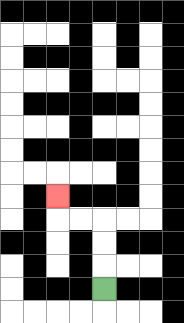{'start': '[4, 12]', 'end': '[2, 8]', 'path_directions': 'U,U,U,L,L,U', 'path_coordinates': '[[4, 12], [4, 11], [4, 10], [4, 9], [3, 9], [2, 9], [2, 8]]'}